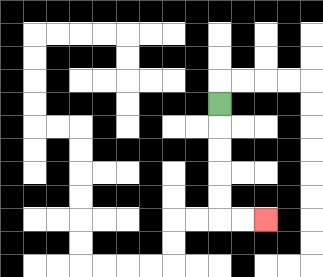{'start': '[9, 4]', 'end': '[11, 9]', 'path_directions': 'D,D,D,D,D,R,R', 'path_coordinates': '[[9, 4], [9, 5], [9, 6], [9, 7], [9, 8], [9, 9], [10, 9], [11, 9]]'}